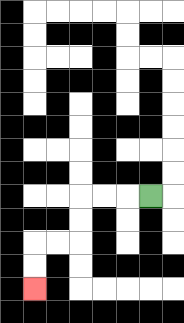{'start': '[6, 8]', 'end': '[1, 12]', 'path_directions': 'L,L,L,D,D,L,L,D,D', 'path_coordinates': '[[6, 8], [5, 8], [4, 8], [3, 8], [3, 9], [3, 10], [2, 10], [1, 10], [1, 11], [1, 12]]'}